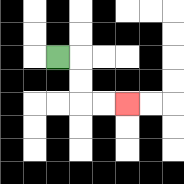{'start': '[2, 2]', 'end': '[5, 4]', 'path_directions': 'R,D,D,R,R', 'path_coordinates': '[[2, 2], [3, 2], [3, 3], [3, 4], [4, 4], [5, 4]]'}